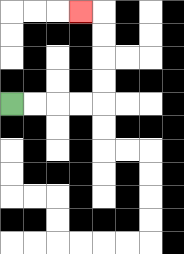{'start': '[0, 4]', 'end': '[3, 0]', 'path_directions': 'R,R,R,R,U,U,U,U,L', 'path_coordinates': '[[0, 4], [1, 4], [2, 4], [3, 4], [4, 4], [4, 3], [4, 2], [4, 1], [4, 0], [3, 0]]'}